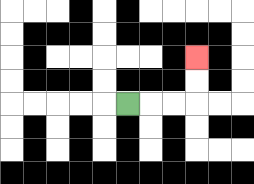{'start': '[5, 4]', 'end': '[8, 2]', 'path_directions': 'R,R,R,U,U', 'path_coordinates': '[[5, 4], [6, 4], [7, 4], [8, 4], [8, 3], [8, 2]]'}